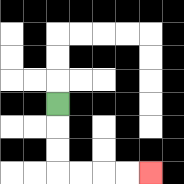{'start': '[2, 4]', 'end': '[6, 7]', 'path_directions': 'D,D,D,R,R,R,R', 'path_coordinates': '[[2, 4], [2, 5], [2, 6], [2, 7], [3, 7], [4, 7], [5, 7], [6, 7]]'}